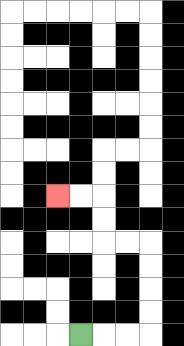{'start': '[3, 14]', 'end': '[2, 8]', 'path_directions': 'R,R,R,U,U,U,U,L,L,U,U,L,L', 'path_coordinates': '[[3, 14], [4, 14], [5, 14], [6, 14], [6, 13], [6, 12], [6, 11], [6, 10], [5, 10], [4, 10], [4, 9], [4, 8], [3, 8], [2, 8]]'}